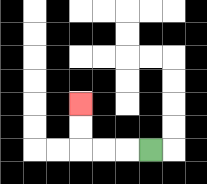{'start': '[6, 6]', 'end': '[3, 4]', 'path_directions': 'L,L,L,U,U', 'path_coordinates': '[[6, 6], [5, 6], [4, 6], [3, 6], [3, 5], [3, 4]]'}